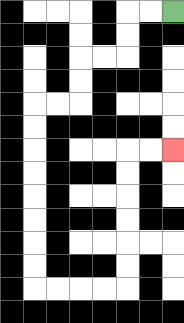{'start': '[7, 0]', 'end': '[7, 6]', 'path_directions': 'L,L,D,D,L,L,D,D,L,L,D,D,D,D,D,D,D,D,R,R,R,R,U,U,U,U,U,U,R,R', 'path_coordinates': '[[7, 0], [6, 0], [5, 0], [5, 1], [5, 2], [4, 2], [3, 2], [3, 3], [3, 4], [2, 4], [1, 4], [1, 5], [1, 6], [1, 7], [1, 8], [1, 9], [1, 10], [1, 11], [1, 12], [2, 12], [3, 12], [4, 12], [5, 12], [5, 11], [5, 10], [5, 9], [5, 8], [5, 7], [5, 6], [6, 6], [7, 6]]'}